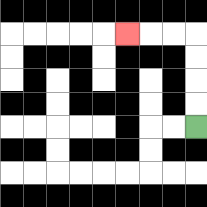{'start': '[8, 5]', 'end': '[5, 1]', 'path_directions': 'U,U,U,U,L,L,L', 'path_coordinates': '[[8, 5], [8, 4], [8, 3], [8, 2], [8, 1], [7, 1], [6, 1], [5, 1]]'}